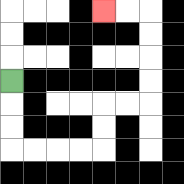{'start': '[0, 3]', 'end': '[4, 0]', 'path_directions': 'D,D,D,R,R,R,R,U,U,R,R,U,U,U,U,L,L', 'path_coordinates': '[[0, 3], [0, 4], [0, 5], [0, 6], [1, 6], [2, 6], [3, 6], [4, 6], [4, 5], [4, 4], [5, 4], [6, 4], [6, 3], [6, 2], [6, 1], [6, 0], [5, 0], [4, 0]]'}